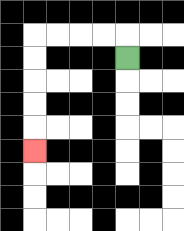{'start': '[5, 2]', 'end': '[1, 6]', 'path_directions': 'U,L,L,L,L,D,D,D,D,D', 'path_coordinates': '[[5, 2], [5, 1], [4, 1], [3, 1], [2, 1], [1, 1], [1, 2], [1, 3], [1, 4], [1, 5], [1, 6]]'}